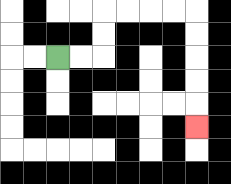{'start': '[2, 2]', 'end': '[8, 5]', 'path_directions': 'R,R,U,U,R,R,R,R,D,D,D,D,D', 'path_coordinates': '[[2, 2], [3, 2], [4, 2], [4, 1], [4, 0], [5, 0], [6, 0], [7, 0], [8, 0], [8, 1], [8, 2], [8, 3], [8, 4], [8, 5]]'}